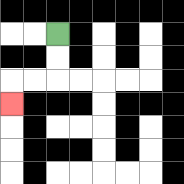{'start': '[2, 1]', 'end': '[0, 4]', 'path_directions': 'D,D,L,L,D', 'path_coordinates': '[[2, 1], [2, 2], [2, 3], [1, 3], [0, 3], [0, 4]]'}